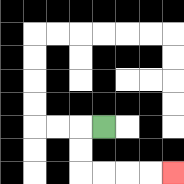{'start': '[4, 5]', 'end': '[7, 7]', 'path_directions': 'L,D,D,R,R,R,R', 'path_coordinates': '[[4, 5], [3, 5], [3, 6], [3, 7], [4, 7], [5, 7], [6, 7], [7, 7]]'}